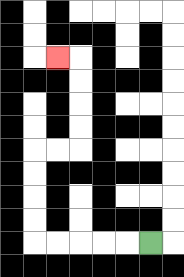{'start': '[6, 10]', 'end': '[2, 2]', 'path_directions': 'L,L,L,L,L,U,U,U,U,R,R,U,U,U,U,L', 'path_coordinates': '[[6, 10], [5, 10], [4, 10], [3, 10], [2, 10], [1, 10], [1, 9], [1, 8], [1, 7], [1, 6], [2, 6], [3, 6], [3, 5], [3, 4], [3, 3], [3, 2], [2, 2]]'}